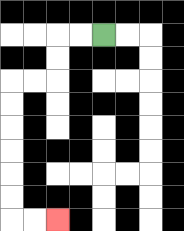{'start': '[4, 1]', 'end': '[2, 9]', 'path_directions': 'L,L,D,D,L,L,D,D,D,D,D,D,R,R', 'path_coordinates': '[[4, 1], [3, 1], [2, 1], [2, 2], [2, 3], [1, 3], [0, 3], [0, 4], [0, 5], [0, 6], [0, 7], [0, 8], [0, 9], [1, 9], [2, 9]]'}